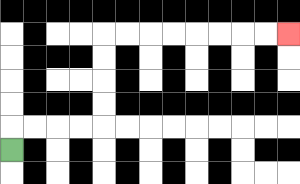{'start': '[0, 6]', 'end': '[12, 1]', 'path_directions': 'U,R,R,R,R,U,U,U,U,R,R,R,R,R,R,R,R', 'path_coordinates': '[[0, 6], [0, 5], [1, 5], [2, 5], [3, 5], [4, 5], [4, 4], [4, 3], [4, 2], [4, 1], [5, 1], [6, 1], [7, 1], [8, 1], [9, 1], [10, 1], [11, 1], [12, 1]]'}